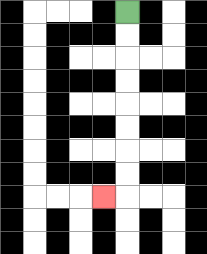{'start': '[5, 0]', 'end': '[4, 8]', 'path_directions': 'D,D,D,D,D,D,D,D,L', 'path_coordinates': '[[5, 0], [5, 1], [5, 2], [5, 3], [5, 4], [5, 5], [5, 6], [5, 7], [5, 8], [4, 8]]'}